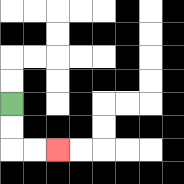{'start': '[0, 4]', 'end': '[2, 6]', 'path_directions': 'D,D,R,R', 'path_coordinates': '[[0, 4], [0, 5], [0, 6], [1, 6], [2, 6]]'}